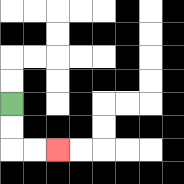{'start': '[0, 4]', 'end': '[2, 6]', 'path_directions': 'D,D,R,R', 'path_coordinates': '[[0, 4], [0, 5], [0, 6], [1, 6], [2, 6]]'}